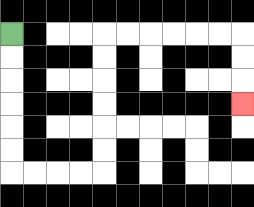{'start': '[0, 1]', 'end': '[10, 4]', 'path_directions': 'D,D,D,D,D,D,R,R,R,R,U,U,U,U,U,U,R,R,R,R,R,R,D,D,D', 'path_coordinates': '[[0, 1], [0, 2], [0, 3], [0, 4], [0, 5], [0, 6], [0, 7], [1, 7], [2, 7], [3, 7], [4, 7], [4, 6], [4, 5], [4, 4], [4, 3], [4, 2], [4, 1], [5, 1], [6, 1], [7, 1], [8, 1], [9, 1], [10, 1], [10, 2], [10, 3], [10, 4]]'}